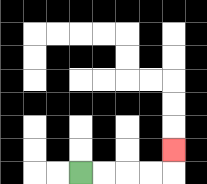{'start': '[3, 7]', 'end': '[7, 6]', 'path_directions': 'R,R,R,R,U', 'path_coordinates': '[[3, 7], [4, 7], [5, 7], [6, 7], [7, 7], [7, 6]]'}